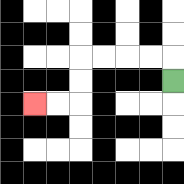{'start': '[7, 3]', 'end': '[1, 4]', 'path_directions': 'U,L,L,L,L,D,D,L,L', 'path_coordinates': '[[7, 3], [7, 2], [6, 2], [5, 2], [4, 2], [3, 2], [3, 3], [3, 4], [2, 4], [1, 4]]'}